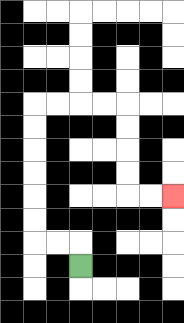{'start': '[3, 11]', 'end': '[7, 8]', 'path_directions': 'U,L,L,U,U,U,U,U,U,R,R,R,R,D,D,D,D,R,R', 'path_coordinates': '[[3, 11], [3, 10], [2, 10], [1, 10], [1, 9], [1, 8], [1, 7], [1, 6], [1, 5], [1, 4], [2, 4], [3, 4], [4, 4], [5, 4], [5, 5], [5, 6], [5, 7], [5, 8], [6, 8], [7, 8]]'}